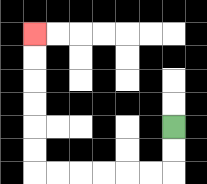{'start': '[7, 5]', 'end': '[1, 1]', 'path_directions': 'D,D,L,L,L,L,L,L,U,U,U,U,U,U', 'path_coordinates': '[[7, 5], [7, 6], [7, 7], [6, 7], [5, 7], [4, 7], [3, 7], [2, 7], [1, 7], [1, 6], [1, 5], [1, 4], [1, 3], [1, 2], [1, 1]]'}